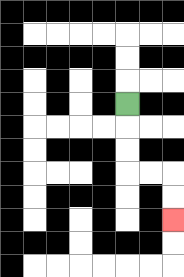{'start': '[5, 4]', 'end': '[7, 9]', 'path_directions': 'D,D,D,R,R,D,D', 'path_coordinates': '[[5, 4], [5, 5], [5, 6], [5, 7], [6, 7], [7, 7], [7, 8], [7, 9]]'}